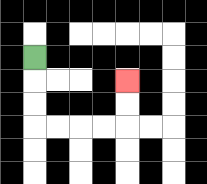{'start': '[1, 2]', 'end': '[5, 3]', 'path_directions': 'D,D,D,R,R,R,R,U,U', 'path_coordinates': '[[1, 2], [1, 3], [1, 4], [1, 5], [2, 5], [3, 5], [4, 5], [5, 5], [5, 4], [5, 3]]'}